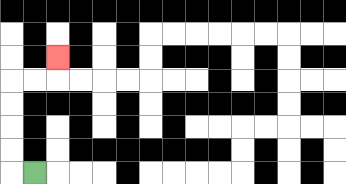{'start': '[1, 7]', 'end': '[2, 2]', 'path_directions': 'L,U,U,U,U,R,R,U', 'path_coordinates': '[[1, 7], [0, 7], [0, 6], [0, 5], [0, 4], [0, 3], [1, 3], [2, 3], [2, 2]]'}